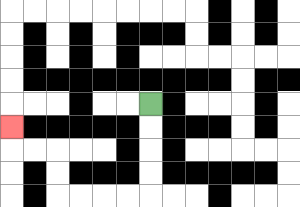{'start': '[6, 4]', 'end': '[0, 5]', 'path_directions': 'D,D,D,D,L,L,L,L,U,U,L,L,U', 'path_coordinates': '[[6, 4], [6, 5], [6, 6], [6, 7], [6, 8], [5, 8], [4, 8], [3, 8], [2, 8], [2, 7], [2, 6], [1, 6], [0, 6], [0, 5]]'}